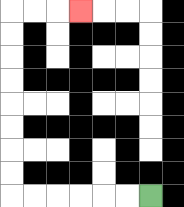{'start': '[6, 8]', 'end': '[3, 0]', 'path_directions': 'L,L,L,L,L,L,U,U,U,U,U,U,U,U,R,R,R', 'path_coordinates': '[[6, 8], [5, 8], [4, 8], [3, 8], [2, 8], [1, 8], [0, 8], [0, 7], [0, 6], [0, 5], [0, 4], [0, 3], [0, 2], [0, 1], [0, 0], [1, 0], [2, 0], [3, 0]]'}